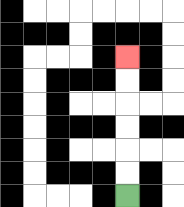{'start': '[5, 8]', 'end': '[5, 2]', 'path_directions': 'U,U,U,U,U,U', 'path_coordinates': '[[5, 8], [5, 7], [5, 6], [5, 5], [5, 4], [5, 3], [5, 2]]'}